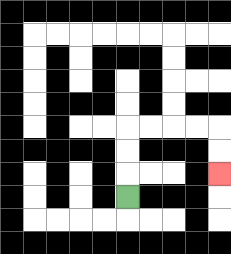{'start': '[5, 8]', 'end': '[9, 7]', 'path_directions': 'U,U,U,R,R,R,R,D,D', 'path_coordinates': '[[5, 8], [5, 7], [5, 6], [5, 5], [6, 5], [7, 5], [8, 5], [9, 5], [9, 6], [9, 7]]'}